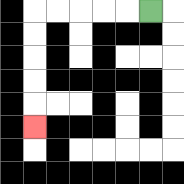{'start': '[6, 0]', 'end': '[1, 5]', 'path_directions': 'L,L,L,L,L,D,D,D,D,D', 'path_coordinates': '[[6, 0], [5, 0], [4, 0], [3, 0], [2, 0], [1, 0], [1, 1], [1, 2], [1, 3], [1, 4], [1, 5]]'}